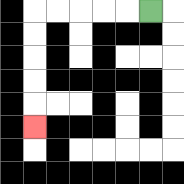{'start': '[6, 0]', 'end': '[1, 5]', 'path_directions': 'L,L,L,L,L,D,D,D,D,D', 'path_coordinates': '[[6, 0], [5, 0], [4, 0], [3, 0], [2, 0], [1, 0], [1, 1], [1, 2], [1, 3], [1, 4], [1, 5]]'}